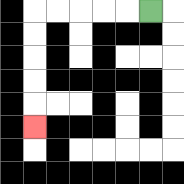{'start': '[6, 0]', 'end': '[1, 5]', 'path_directions': 'L,L,L,L,L,D,D,D,D,D', 'path_coordinates': '[[6, 0], [5, 0], [4, 0], [3, 0], [2, 0], [1, 0], [1, 1], [1, 2], [1, 3], [1, 4], [1, 5]]'}